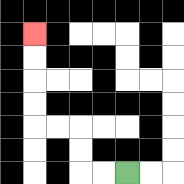{'start': '[5, 7]', 'end': '[1, 1]', 'path_directions': 'L,L,U,U,L,L,U,U,U,U', 'path_coordinates': '[[5, 7], [4, 7], [3, 7], [3, 6], [3, 5], [2, 5], [1, 5], [1, 4], [1, 3], [1, 2], [1, 1]]'}